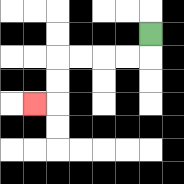{'start': '[6, 1]', 'end': '[1, 4]', 'path_directions': 'D,L,L,L,L,D,D,L', 'path_coordinates': '[[6, 1], [6, 2], [5, 2], [4, 2], [3, 2], [2, 2], [2, 3], [2, 4], [1, 4]]'}